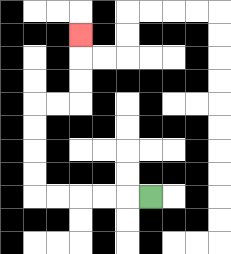{'start': '[6, 8]', 'end': '[3, 1]', 'path_directions': 'L,L,L,L,L,U,U,U,U,R,R,U,U,U', 'path_coordinates': '[[6, 8], [5, 8], [4, 8], [3, 8], [2, 8], [1, 8], [1, 7], [1, 6], [1, 5], [1, 4], [2, 4], [3, 4], [3, 3], [3, 2], [3, 1]]'}